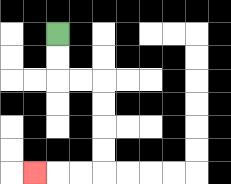{'start': '[2, 1]', 'end': '[1, 7]', 'path_directions': 'D,D,R,R,D,D,D,D,L,L,L', 'path_coordinates': '[[2, 1], [2, 2], [2, 3], [3, 3], [4, 3], [4, 4], [4, 5], [4, 6], [4, 7], [3, 7], [2, 7], [1, 7]]'}